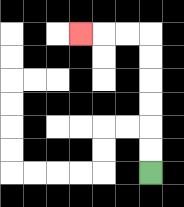{'start': '[6, 7]', 'end': '[3, 1]', 'path_directions': 'U,U,U,U,U,U,L,L,L', 'path_coordinates': '[[6, 7], [6, 6], [6, 5], [6, 4], [6, 3], [6, 2], [6, 1], [5, 1], [4, 1], [3, 1]]'}